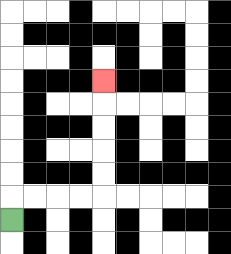{'start': '[0, 9]', 'end': '[4, 3]', 'path_directions': 'U,R,R,R,R,U,U,U,U,U', 'path_coordinates': '[[0, 9], [0, 8], [1, 8], [2, 8], [3, 8], [4, 8], [4, 7], [4, 6], [4, 5], [4, 4], [4, 3]]'}